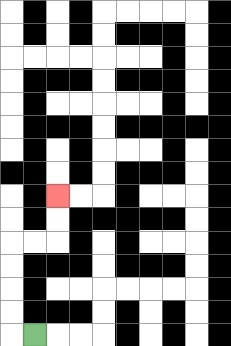{'start': '[1, 14]', 'end': '[2, 8]', 'path_directions': 'L,U,U,U,U,R,R,U,U', 'path_coordinates': '[[1, 14], [0, 14], [0, 13], [0, 12], [0, 11], [0, 10], [1, 10], [2, 10], [2, 9], [2, 8]]'}